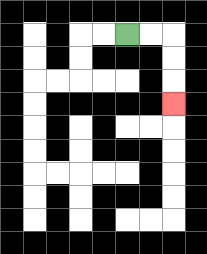{'start': '[5, 1]', 'end': '[7, 4]', 'path_directions': 'R,R,D,D,D', 'path_coordinates': '[[5, 1], [6, 1], [7, 1], [7, 2], [7, 3], [7, 4]]'}